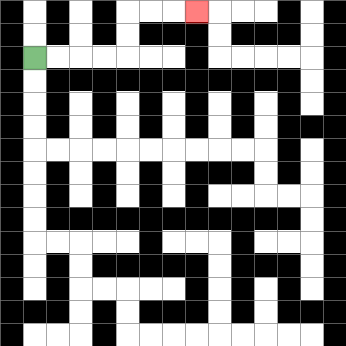{'start': '[1, 2]', 'end': '[8, 0]', 'path_directions': 'R,R,R,R,U,U,R,R,R', 'path_coordinates': '[[1, 2], [2, 2], [3, 2], [4, 2], [5, 2], [5, 1], [5, 0], [6, 0], [7, 0], [8, 0]]'}